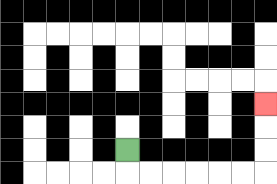{'start': '[5, 6]', 'end': '[11, 4]', 'path_directions': 'D,R,R,R,R,R,R,U,U,U', 'path_coordinates': '[[5, 6], [5, 7], [6, 7], [7, 7], [8, 7], [9, 7], [10, 7], [11, 7], [11, 6], [11, 5], [11, 4]]'}